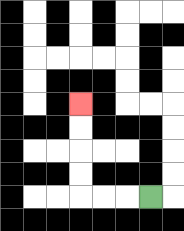{'start': '[6, 8]', 'end': '[3, 4]', 'path_directions': 'L,L,L,U,U,U,U', 'path_coordinates': '[[6, 8], [5, 8], [4, 8], [3, 8], [3, 7], [3, 6], [3, 5], [3, 4]]'}